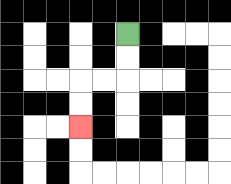{'start': '[5, 1]', 'end': '[3, 5]', 'path_directions': 'D,D,L,L,D,D', 'path_coordinates': '[[5, 1], [5, 2], [5, 3], [4, 3], [3, 3], [3, 4], [3, 5]]'}